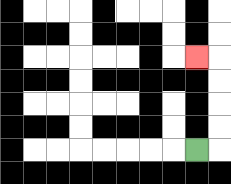{'start': '[8, 6]', 'end': '[8, 2]', 'path_directions': 'R,U,U,U,U,L', 'path_coordinates': '[[8, 6], [9, 6], [9, 5], [9, 4], [9, 3], [9, 2], [8, 2]]'}